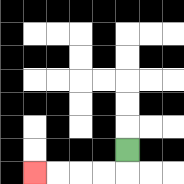{'start': '[5, 6]', 'end': '[1, 7]', 'path_directions': 'D,L,L,L,L', 'path_coordinates': '[[5, 6], [5, 7], [4, 7], [3, 7], [2, 7], [1, 7]]'}